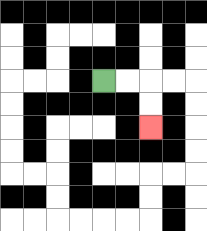{'start': '[4, 3]', 'end': '[6, 5]', 'path_directions': 'R,R,D,D', 'path_coordinates': '[[4, 3], [5, 3], [6, 3], [6, 4], [6, 5]]'}